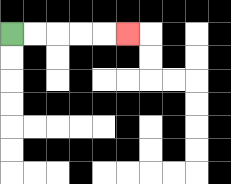{'start': '[0, 1]', 'end': '[5, 1]', 'path_directions': 'R,R,R,R,R', 'path_coordinates': '[[0, 1], [1, 1], [2, 1], [3, 1], [4, 1], [5, 1]]'}